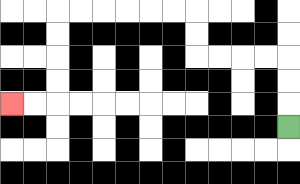{'start': '[12, 5]', 'end': '[0, 4]', 'path_directions': 'U,U,U,L,L,L,L,U,U,L,L,L,L,L,L,D,D,D,D,L,L', 'path_coordinates': '[[12, 5], [12, 4], [12, 3], [12, 2], [11, 2], [10, 2], [9, 2], [8, 2], [8, 1], [8, 0], [7, 0], [6, 0], [5, 0], [4, 0], [3, 0], [2, 0], [2, 1], [2, 2], [2, 3], [2, 4], [1, 4], [0, 4]]'}